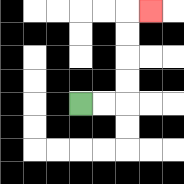{'start': '[3, 4]', 'end': '[6, 0]', 'path_directions': 'R,R,U,U,U,U,R', 'path_coordinates': '[[3, 4], [4, 4], [5, 4], [5, 3], [5, 2], [5, 1], [5, 0], [6, 0]]'}